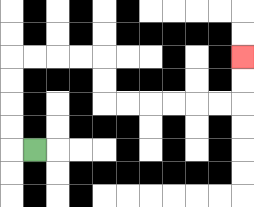{'start': '[1, 6]', 'end': '[10, 2]', 'path_directions': 'L,U,U,U,U,R,R,R,R,D,D,R,R,R,R,R,R,U,U', 'path_coordinates': '[[1, 6], [0, 6], [0, 5], [0, 4], [0, 3], [0, 2], [1, 2], [2, 2], [3, 2], [4, 2], [4, 3], [4, 4], [5, 4], [6, 4], [7, 4], [8, 4], [9, 4], [10, 4], [10, 3], [10, 2]]'}